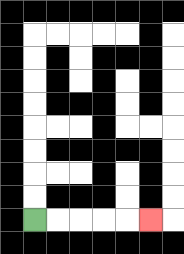{'start': '[1, 9]', 'end': '[6, 9]', 'path_directions': 'R,R,R,R,R', 'path_coordinates': '[[1, 9], [2, 9], [3, 9], [4, 9], [5, 9], [6, 9]]'}